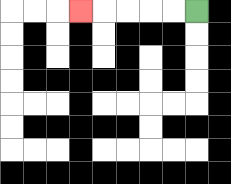{'start': '[8, 0]', 'end': '[3, 0]', 'path_directions': 'L,L,L,L,L', 'path_coordinates': '[[8, 0], [7, 0], [6, 0], [5, 0], [4, 0], [3, 0]]'}